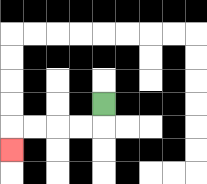{'start': '[4, 4]', 'end': '[0, 6]', 'path_directions': 'D,L,L,L,L,D', 'path_coordinates': '[[4, 4], [4, 5], [3, 5], [2, 5], [1, 5], [0, 5], [0, 6]]'}